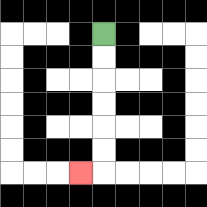{'start': '[4, 1]', 'end': '[3, 7]', 'path_directions': 'D,D,D,D,D,D,L', 'path_coordinates': '[[4, 1], [4, 2], [4, 3], [4, 4], [4, 5], [4, 6], [4, 7], [3, 7]]'}